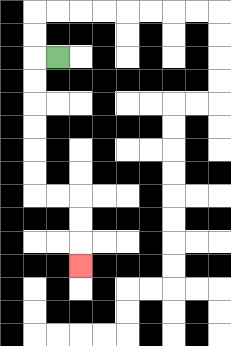{'start': '[2, 2]', 'end': '[3, 11]', 'path_directions': 'L,D,D,D,D,D,D,R,R,D,D,D', 'path_coordinates': '[[2, 2], [1, 2], [1, 3], [1, 4], [1, 5], [1, 6], [1, 7], [1, 8], [2, 8], [3, 8], [3, 9], [3, 10], [3, 11]]'}